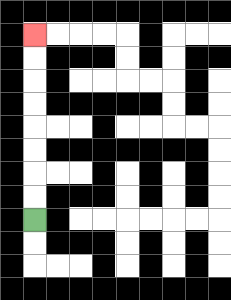{'start': '[1, 9]', 'end': '[1, 1]', 'path_directions': 'U,U,U,U,U,U,U,U', 'path_coordinates': '[[1, 9], [1, 8], [1, 7], [1, 6], [1, 5], [1, 4], [1, 3], [1, 2], [1, 1]]'}